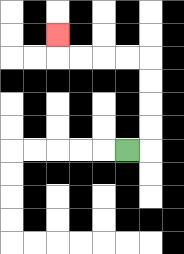{'start': '[5, 6]', 'end': '[2, 1]', 'path_directions': 'R,U,U,U,U,L,L,L,L,U', 'path_coordinates': '[[5, 6], [6, 6], [6, 5], [6, 4], [6, 3], [6, 2], [5, 2], [4, 2], [3, 2], [2, 2], [2, 1]]'}